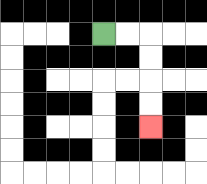{'start': '[4, 1]', 'end': '[6, 5]', 'path_directions': 'R,R,D,D,D,D', 'path_coordinates': '[[4, 1], [5, 1], [6, 1], [6, 2], [6, 3], [6, 4], [6, 5]]'}